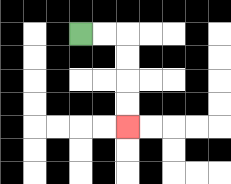{'start': '[3, 1]', 'end': '[5, 5]', 'path_directions': 'R,R,D,D,D,D', 'path_coordinates': '[[3, 1], [4, 1], [5, 1], [5, 2], [5, 3], [5, 4], [5, 5]]'}